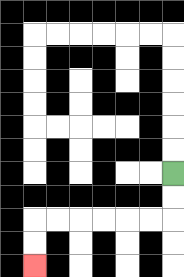{'start': '[7, 7]', 'end': '[1, 11]', 'path_directions': 'D,D,L,L,L,L,L,L,D,D', 'path_coordinates': '[[7, 7], [7, 8], [7, 9], [6, 9], [5, 9], [4, 9], [3, 9], [2, 9], [1, 9], [1, 10], [1, 11]]'}